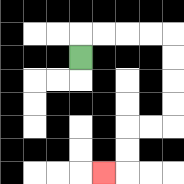{'start': '[3, 2]', 'end': '[4, 7]', 'path_directions': 'U,R,R,R,R,D,D,D,D,L,L,D,D,L', 'path_coordinates': '[[3, 2], [3, 1], [4, 1], [5, 1], [6, 1], [7, 1], [7, 2], [7, 3], [7, 4], [7, 5], [6, 5], [5, 5], [5, 6], [5, 7], [4, 7]]'}